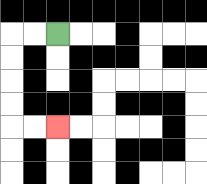{'start': '[2, 1]', 'end': '[2, 5]', 'path_directions': 'L,L,D,D,D,D,R,R', 'path_coordinates': '[[2, 1], [1, 1], [0, 1], [0, 2], [0, 3], [0, 4], [0, 5], [1, 5], [2, 5]]'}